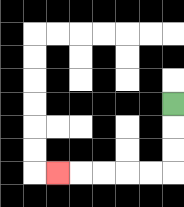{'start': '[7, 4]', 'end': '[2, 7]', 'path_directions': 'D,D,D,L,L,L,L,L', 'path_coordinates': '[[7, 4], [7, 5], [7, 6], [7, 7], [6, 7], [5, 7], [4, 7], [3, 7], [2, 7]]'}